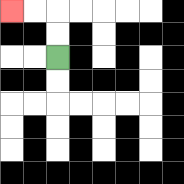{'start': '[2, 2]', 'end': '[0, 0]', 'path_directions': 'U,U,L,L', 'path_coordinates': '[[2, 2], [2, 1], [2, 0], [1, 0], [0, 0]]'}